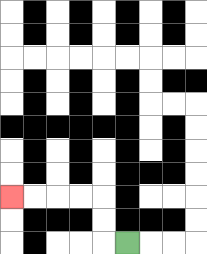{'start': '[5, 10]', 'end': '[0, 8]', 'path_directions': 'L,U,U,L,L,L,L', 'path_coordinates': '[[5, 10], [4, 10], [4, 9], [4, 8], [3, 8], [2, 8], [1, 8], [0, 8]]'}